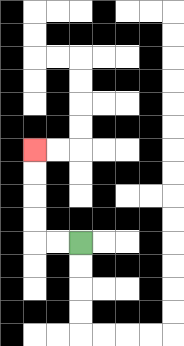{'start': '[3, 10]', 'end': '[1, 6]', 'path_directions': 'L,L,U,U,U,U', 'path_coordinates': '[[3, 10], [2, 10], [1, 10], [1, 9], [1, 8], [1, 7], [1, 6]]'}